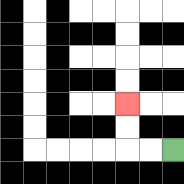{'start': '[7, 6]', 'end': '[5, 4]', 'path_directions': 'L,L,U,U', 'path_coordinates': '[[7, 6], [6, 6], [5, 6], [5, 5], [5, 4]]'}